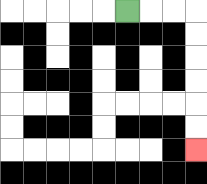{'start': '[5, 0]', 'end': '[8, 6]', 'path_directions': 'R,R,R,D,D,D,D,D,D', 'path_coordinates': '[[5, 0], [6, 0], [7, 0], [8, 0], [8, 1], [8, 2], [8, 3], [8, 4], [8, 5], [8, 6]]'}